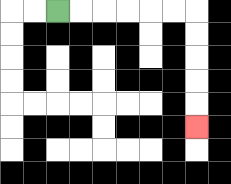{'start': '[2, 0]', 'end': '[8, 5]', 'path_directions': 'R,R,R,R,R,R,D,D,D,D,D', 'path_coordinates': '[[2, 0], [3, 0], [4, 0], [5, 0], [6, 0], [7, 0], [8, 0], [8, 1], [8, 2], [8, 3], [8, 4], [8, 5]]'}